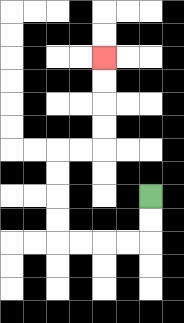{'start': '[6, 8]', 'end': '[4, 2]', 'path_directions': 'D,D,L,L,L,L,U,U,U,U,R,R,U,U,U,U', 'path_coordinates': '[[6, 8], [6, 9], [6, 10], [5, 10], [4, 10], [3, 10], [2, 10], [2, 9], [2, 8], [2, 7], [2, 6], [3, 6], [4, 6], [4, 5], [4, 4], [4, 3], [4, 2]]'}